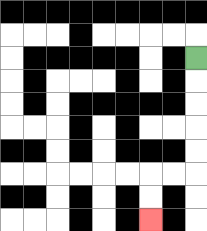{'start': '[8, 2]', 'end': '[6, 9]', 'path_directions': 'D,D,D,D,D,L,L,D,D', 'path_coordinates': '[[8, 2], [8, 3], [8, 4], [8, 5], [8, 6], [8, 7], [7, 7], [6, 7], [6, 8], [6, 9]]'}